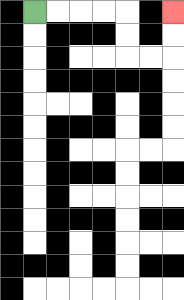{'start': '[1, 0]', 'end': '[7, 0]', 'path_directions': 'R,R,R,R,D,D,R,R,U,U', 'path_coordinates': '[[1, 0], [2, 0], [3, 0], [4, 0], [5, 0], [5, 1], [5, 2], [6, 2], [7, 2], [7, 1], [7, 0]]'}